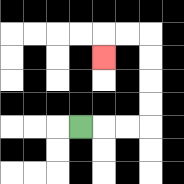{'start': '[3, 5]', 'end': '[4, 2]', 'path_directions': 'R,R,R,U,U,U,U,L,L,D', 'path_coordinates': '[[3, 5], [4, 5], [5, 5], [6, 5], [6, 4], [6, 3], [6, 2], [6, 1], [5, 1], [4, 1], [4, 2]]'}